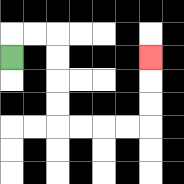{'start': '[0, 2]', 'end': '[6, 2]', 'path_directions': 'U,R,R,D,D,D,D,R,R,R,R,U,U,U', 'path_coordinates': '[[0, 2], [0, 1], [1, 1], [2, 1], [2, 2], [2, 3], [2, 4], [2, 5], [3, 5], [4, 5], [5, 5], [6, 5], [6, 4], [6, 3], [6, 2]]'}